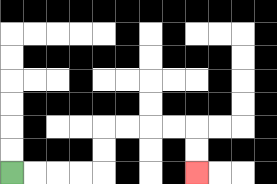{'start': '[0, 7]', 'end': '[8, 7]', 'path_directions': 'R,R,R,R,U,U,R,R,R,R,D,D', 'path_coordinates': '[[0, 7], [1, 7], [2, 7], [3, 7], [4, 7], [4, 6], [4, 5], [5, 5], [6, 5], [7, 5], [8, 5], [8, 6], [8, 7]]'}